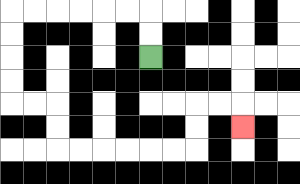{'start': '[6, 2]', 'end': '[10, 5]', 'path_directions': 'U,U,L,L,L,L,L,L,D,D,D,D,R,R,D,D,R,R,R,R,R,R,U,U,R,R,D', 'path_coordinates': '[[6, 2], [6, 1], [6, 0], [5, 0], [4, 0], [3, 0], [2, 0], [1, 0], [0, 0], [0, 1], [0, 2], [0, 3], [0, 4], [1, 4], [2, 4], [2, 5], [2, 6], [3, 6], [4, 6], [5, 6], [6, 6], [7, 6], [8, 6], [8, 5], [8, 4], [9, 4], [10, 4], [10, 5]]'}